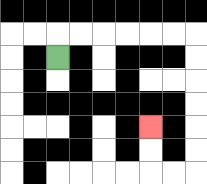{'start': '[2, 2]', 'end': '[6, 5]', 'path_directions': 'U,R,R,R,R,R,R,D,D,D,D,D,D,L,L,U,U', 'path_coordinates': '[[2, 2], [2, 1], [3, 1], [4, 1], [5, 1], [6, 1], [7, 1], [8, 1], [8, 2], [8, 3], [8, 4], [8, 5], [8, 6], [8, 7], [7, 7], [6, 7], [6, 6], [6, 5]]'}